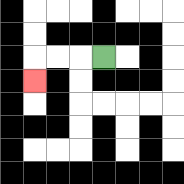{'start': '[4, 2]', 'end': '[1, 3]', 'path_directions': 'L,L,L,D', 'path_coordinates': '[[4, 2], [3, 2], [2, 2], [1, 2], [1, 3]]'}